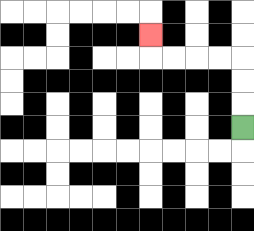{'start': '[10, 5]', 'end': '[6, 1]', 'path_directions': 'U,U,U,L,L,L,L,U', 'path_coordinates': '[[10, 5], [10, 4], [10, 3], [10, 2], [9, 2], [8, 2], [7, 2], [6, 2], [6, 1]]'}